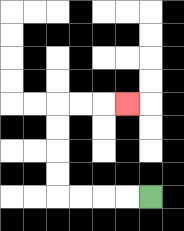{'start': '[6, 8]', 'end': '[5, 4]', 'path_directions': 'L,L,L,L,U,U,U,U,R,R,R', 'path_coordinates': '[[6, 8], [5, 8], [4, 8], [3, 8], [2, 8], [2, 7], [2, 6], [2, 5], [2, 4], [3, 4], [4, 4], [5, 4]]'}